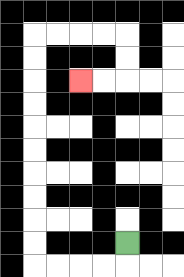{'start': '[5, 10]', 'end': '[3, 3]', 'path_directions': 'D,L,L,L,L,U,U,U,U,U,U,U,U,U,U,R,R,R,R,D,D,L,L', 'path_coordinates': '[[5, 10], [5, 11], [4, 11], [3, 11], [2, 11], [1, 11], [1, 10], [1, 9], [1, 8], [1, 7], [1, 6], [1, 5], [1, 4], [1, 3], [1, 2], [1, 1], [2, 1], [3, 1], [4, 1], [5, 1], [5, 2], [5, 3], [4, 3], [3, 3]]'}